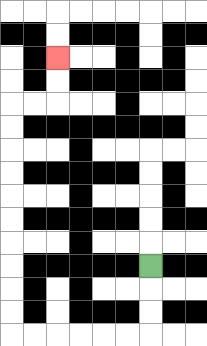{'start': '[6, 11]', 'end': '[2, 2]', 'path_directions': 'D,D,D,L,L,L,L,L,L,U,U,U,U,U,U,U,U,U,U,R,R,U,U', 'path_coordinates': '[[6, 11], [6, 12], [6, 13], [6, 14], [5, 14], [4, 14], [3, 14], [2, 14], [1, 14], [0, 14], [0, 13], [0, 12], [0, 11], [0, 10], [0, 9], [0, 8], [0, 7], [0, 6], [0, 5], [0, 4], [1, 4], [2, 4], [2, 3], [2, 2]]'}